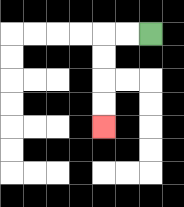{'start': '[6, 1]', 'end': '[4, 5]', 'path_directions': 'L,L,D,D,D,D', 'path_coordinates': '[[6, 1], [5, 1], [4, 1], [4, 2], [4, 3], [4, 4], [4, 5]]'}